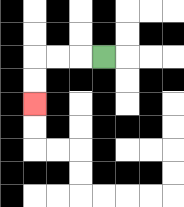{'start': '[4, 2]', 'end': '[1, 4]', 'path_directions': 'L,L,L,D,D', 'path_coordinates': '[[4, 2], [3, 2], [2, 2], [1, 2], [1, 3], [1, 4]]'}